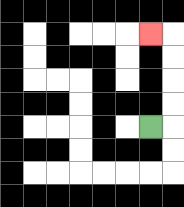{'start': '[6, 5]', 'end': '[6, 1]', 'path_directions': 'R,U,U,U,U,L', 'path_coordinates': '[[6, 5], [7, 5], [7, 4], [7, 3], [7, 2], [7, 1], [6, 1]]'}